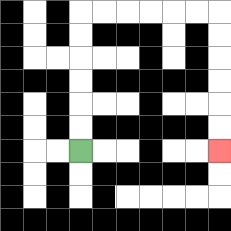{'start': '[3, 6]', 'end': '[9, 6]', 'path_directions': 'U,U,U,U,U,U,R,R,R,R,R,R,D,D,D,D,D,D', 'path_coordinates': '[[3, 6], [3, 5], [3, 4], [3, 3], [3, 2], [3, 1], [3, 0], [4, 0], [5, 0], [6, 0], [7, 0], [8, 0], [9, 0], [9, 1], [9, 2], [9, 3], [9, 4], [9, 5], [9, 6]]'}